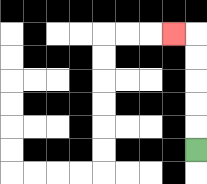{'start': '[8, 6]', 'end': '[7, 1]', 'path_directions': 'U,U,U,U,U,L', 'path_coordinates': '[[8, 6], [8, 5], [8, 4], [8, 3], [8, 2], [8, 1], [7, 1]]'}